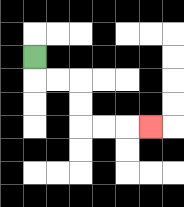{'start': '[1, 2]', 'end': '[6, 5]', 'path_directions': 'D,R,R,D,D,R,R,R', 'path_coordinates': '[[1, 2], [1, 3], [2, 3], [3, 3], [3, 4], [3, 5], [4, 5], [5, 5], [6, 5]]'}